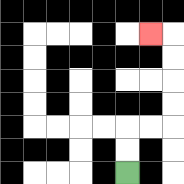{'start': '[5, 7]', 'end': '[6, 1]', 'path_directions': 'U,U,R,R,U,U,U,U,L', 'path_coordinates': '[[5, 7], [5, 6], [5, 5], [6, 5], [7, 5], [7, 4], [7, 3], [7, 2], [7, 1], [6, 1]]'}